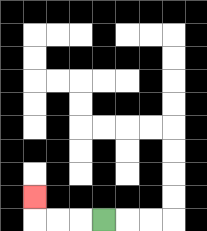{'start': '[4, 9]', 'end': '[1, 8]', 'path_directions': 'L,L,L,U', 'path_coordinates': '[[4, 9], [3, 9], [2, 9], [1, 9], [1, 8]]'}